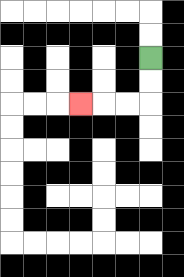{'start': '[6, 2]', 'end': '[3, 4]', 'path_directions': 'D,D,L,L,L', 'path_coordinates': '[[6, 2], [6, 3], [6, 4], [5, 4], [4, 4], [3, 4]]'}